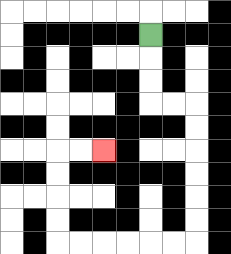{'start': '[6, 1]', 'end': '[4, 6]', 'path_directions': 'D,D,D,R,R,D,D,D,D,D,D,L,L,L,L,L,L,U,U,U,U,R,R', 'path_coordinates': '[[6, 1], [6, 2], [6, 3], [6, 4], [7, 4], [8, 4], [8, 5], [8, 6], [8, 7], [8, 8], [8, 9], [8, 10], [7, 10], [6, 10], [5, 10], [4, 10], [3, 10], [2, 10], [2, 9], [2, 8], [2, 7], [2, 6], [3, 6], [4, 6]]'}